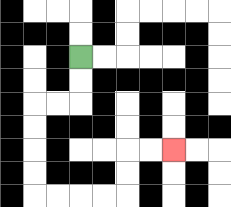{'start': '[3, 2]', 'end': '[7, 6]', 'path_directions': 'D,D,L,L,D,D,D,D,R,R,R,R,U,U,R,R', 'path_coordinates': '[[3, 2], [3, 3], [3, 4], [2, 4], [1, 4], [1, 5], [1, 6], [1, 7], [1, 8], [2, 8], [3, 8], [4, 8], [5, 8], [5, 7], [5, 6], [6, 6], [7, 6]]'}